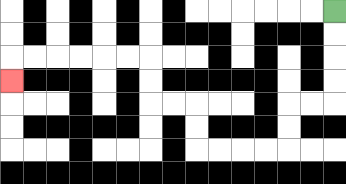{'start': '[14, 0]', 'end': '[0, 3]', 'path_directions': 'D,D,D,D,L,L,D,D,L,L,L,L,U,U,L,L,U,U,L,L,L,L,L,L,D', 'path_coordinates': '[[14, 0], [14, 1], [14, 2], [14, 3], [14, 4], [13, 4], [12, 4], [12, 5], [12, 6], [11, 6], [10, 6], [9, 6], [8, 6], [8, 5], [8, 4], [7, 4], [6, 4], [6, 3], [6, 2], [5, 2], [4, 2], [3, 2], [2, 2], [1, 2], [0, 2], [0, 3]]'}